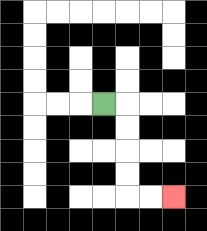{'start': '[4, 4]', 'end': '[7, 8]', 'path_directions': 'R,D,D,D,D,R,R', 'path_coordinates': '[[4, 4], [5, 4], [5, 5], [5, 6], [5, 7], [5, 8], [6, 8], [7, 8]]'}